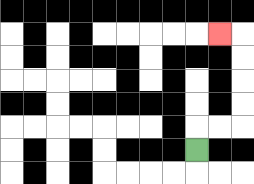{'start': '[8, 6]', 'end': '[9, 1]', 'path_directions': 'U,R,R,U,U,U,U,L', 'path_coordinates': '[[8, 6], [8, 5], [9, 5], [10, 5], [10, 4], [10, 3], [10, 2], [10, 1], [9, 1]]'}